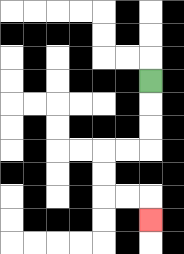{'start': '[6, 3]', 'end': '[6, 9]', 'path_directions': 'D,D,D,L,L,D,D,R,R,D', 'path_coordinates': '[[6, 3], [6, 4], [6, 5], [6, 6], [5, 6], [4, 6], [4, 7], [4, 8], [5, 8], [6, 8], [6, 9]]'}